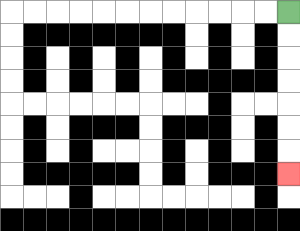{'start': '[12, 0]', 'end': '[12, 7]', 'path_directions': 'D,D,D,D,D,D,D', 'path_coordinates': '[[12, 0], [12, 1], [12, 2], [12, 3], [12, 4], [12, 5], [12, 6], [12, 7]]'}